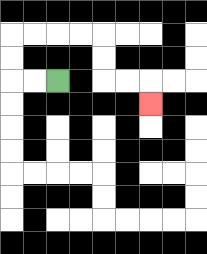{'start': '[2, 3]', 'end': '[6, 4]', 'path_directions': 'L,L,U,U,R,R,R,R,D,D,R,R,D', 'path_coordinates': '[[2, 3], [1, 3], [0, 3], [0, 2], [0, 1], [1, 1], [2, 1], [3, 1], [4, 1], [4, 2], [4, 3], [5, 3], [6, 3], [6, 4]]'}